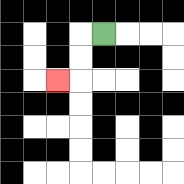{'start': '[4, 1]', 'end': '[2, 3]', 'path_directions': 'L,D,D,L', 'path_coordinates': '[[4, 1], [3, 1], [3, 2], [3, 3], [2, 3]]'}